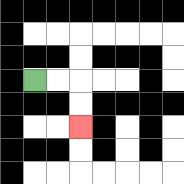{'start': '[1, 3]', 'end': '[3, 5]', 'path_directions': 'R,R,D,D', 'path_coordinates': '[[1, 3], [2, 3], [3, 3], [3, 4], [3, 5]]'}